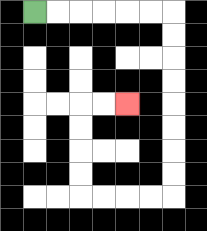{'start': '[1, 0]', 'end': '[5, 4]', 'path_directions': 'R,R,R,R,R,R,D,D,D,D,D,D,D,D,L,L,L,L,U,U,U,U,R,R', 'path_coordinates': '[[1, 0], [2, 0], [3, 0], [4, 0], [5, 0], [6, 0], [7, 0], [7, 1], [7, 2], [7, 3], [7, 4], [7, 5], [7, 6], [7, 7], [7, 8], [6, 8], [5, 8], [4, 8], [3, 8], [3, 7], [3, 6], [3, 5], [3, 4], [4, 4], [5, 4]]'}